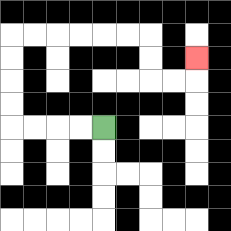{'start': '[4, 5]', 'end': '[8, 2]', 'path_directions': 'L,L,L,L,U,U,U,U,R,R,R,R,R,R,D,D,R,R,U', 'path_coordinates': '[[4, 5], [3, 5], [2, 5], [1, 5], [0, 5], [0, 4], [0, 3], [0, 2], [0, 1], [1, 1], [2, 1], [3, 1], [4, 1], [5, 1], [6, 1], [6, 2], [6, 3], [7, 3], [8, 3], [8, 2]]'}